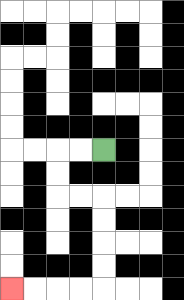{'start': '[4, 6]', 'end': '[0, 12]', 'path_directions': 'L,L,D,D,R,R,D,D,D,D,L,L,L,L', 'path_coordinates': '[[4, 6], [3, 6], [2, 6], [2, 7], [2, 8], [3, 8], [4, 8], [4, 9], [4, 10], [4, 11], [4, 12], [3, 12], [2, 12], [1, 12], [0, 12]]'}